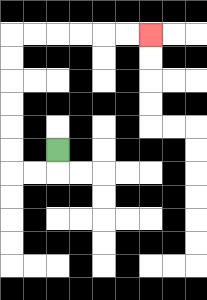{'start': '[2, 6]', 'end': '[6, 1]', 'path_directions': 'D,L,L,U,U,U,U,U,U,R,R,R,R,R,R', 'path_coordinates': '[[2, 6], [2, 7], [1, 7], [0, 7], [0, 6], [0, 5], [0, 4], [0, 3], [0, 2], [0, 1], [1, 1], [2, 1], [3, 1], [4, 1], [5, 1], [6, 1]]'}